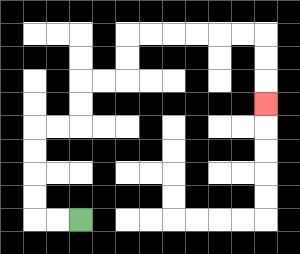{'start': '[3, 9]', 'end': '[11, 4]', 'path_directions': 'L,L,U,U,U,U,R,R,U,U,R,R,U,U,R,R,R,R,R,R,D,D,D', 'path_coordinates': '[[3, 9], [2, 9], [1, 9], [1, 8], [1, 7], [1, 6], [1, 5], [2, 5], [3, 5], [3, 4], [3, 3], [4, 3], [5, 3], [5, 2], [5, 1], [6, 1], [7, 1], [8, 1], [9, 1], [10, 1], [11, 1], [11, 2], [11, 3], [11, 4]]'}